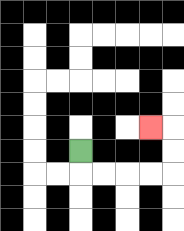{'start': '[3, 6]', 'end': '[6, 5]', 'path_directions': 'D,R,R,R,R,U,U,L', 'path_coordinates': '[[3, 6], [3, 7], [4, 7], [5, 7], [6, 7], [7, 7], [7, 6], [7, 5], [6, 5]]'}